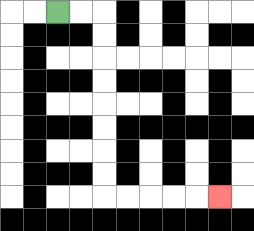{'start': '[2, 0]', 'end': '[9, 8]', 'path_directions': 'R,R,D,D,D,D,D,D,D,D,R,R,R,R,R', 'path_coordinates': '[[2, 0], [3, 0], [4, 0], [4, 1], [4, 2], [4, 3], [4, 4], [4, 5], [4, 6], [4, 7], [4, 8], [5, 8], [6, 8], [7, 8], [8, 8], [9, 8]]'}